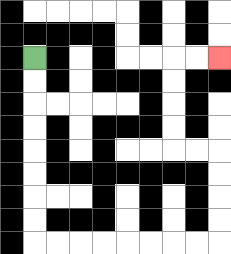{'start': '[1, 2]', 'end': '[9, 2]', 'path_directions': 'D,D,D,D,D,D,D,D,R,R,R,R,R,R,R,R,U,U,U,U,L,L,U,U,U,U,R,R', 'path_coordinates': '[[1, 2], [1, 3], [1, 4], [1, 5], [1, 6], [1, 7], [1, 8], [1, 9], [1, 10], [2, 10], [3, 10], [4, 10], [5, 10], [6, 10], [7, 10], [8, 10], [9, 10], [9, 9], [9, 8], [9, 7], [9, 6], [8, 6], [7, 6], [7, 5], [7, 4], [7, 3], [7, 2], [8, 2], [9, 2]]'}